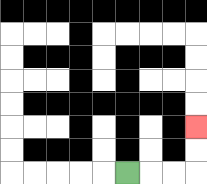{'start': '[5, 7]', 'end': '[8, 5]', 'path_directions': 'R,R,R,U,U', 'path_coordinates': '[[5, 7], [6, 7], [7, 7], [8, 7], [8, 6], [8, 5]]'}